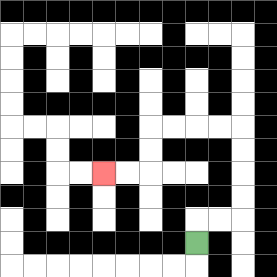{'start': '[8, 10]', 'end': '[4, 7]', 'path_directions': 'U,R,R,U,U,U,U,L,L,L,L,D,D,L,L', 'path_coordinates': '[[8, 10], [8, 9], [9, 9], [10, 9], [10, 8], [10, 7], [10, 6], [10, 5], [9, 5], [8, 5], [7, 5], [6, 5], [6, 6], [6, 7], [5, 7], [4, 7]]'}